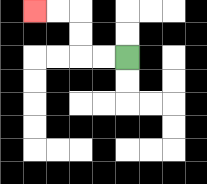{'start': '[5, 2]', 'end': '[1, 0]', 'path_directions': 'L,L,U,U,L,L', 'path_coordinates': '[[5, 2], [4, 2], [3, 2], [3, 1], [3, 0], [2, 0], [1, 0]]'}